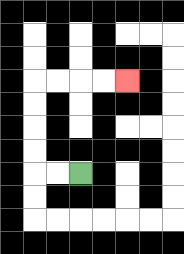{'start': '[3, 7]', 'end': '[5, 3]', 'path_directions': 'L,L,U,U,U,U,R,R,R,R', 'path_coordinates': '[[3, 7], [2, 7], [1, 7], [1, 6], [1, 5], [1, 4], [1, 3], [2, 3], [3, 3], [4, 3], [5, 3]]'}